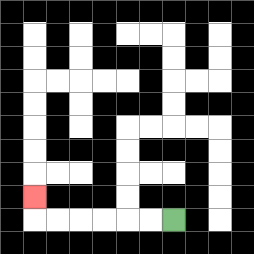{'start': '[7, 9]', 'end': '[1, 8]', 'path_directions': 'L,L,L,L,L,L,U', 'path_coordinates': '[[7, 9], [6, 9], [5, 9], [4, 9], [3, 9], [2, 9], [1, 9], [1, 8]]'}